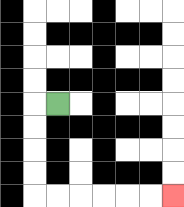{'start': '[2, 4]', 'end': '[7, 8]', 'path_directions': 'L,D,D,D,D,R,R,R,R,R,R', 'path_coordinates': '[[2, 4], [1, 4], [1, 5], [1, 6], [1, 7], [1, 8], [2, 8], [3, 8], [4, 8], [5, 8], [6, 8], [7, 8]]'}